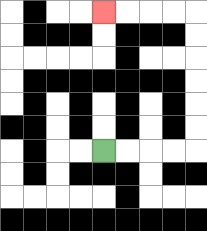{'start': '[4, 6]', 'end': '[4, 0]', 'path_directions': 'R,R,R,R,U,U,U,U,U,U,L,L,L,L', 'path_coordinates': '[[4, 6], [5, 6], [6, 6], [7, 6], [8, 6], [8, 5], [8, 4], [8, 3], [8, 2], [8, 1], [8, 0], [7, 0], [6, 0], [5, 0], [4, 0]]'}